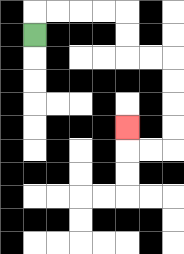{'start': '[1, 1]', 'end': '[5, 5]', 'path_directions': 'U,R,R,R,R,D,D,R,R,D,D,D,D,L,L,U', 'path_coordinates': '[[1, 1], [1, 0], [2, 0], [3, 0], [4, 0], [5, 0], [5, 1], [5, 2], [6, 2], [7, 2], [7, 3], [7, 4], [7, 5], [7, 6], [6, 6], [5, 6], [5, 5]]'}